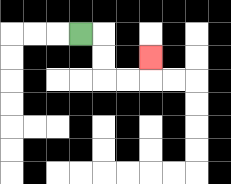{'start': '[3, 1]', 'end': '[6, 2]', 'path_directions': 'R,D,D,R,R,U', 'path_coordinates': '[[3, 1], [4, 1], [4, 2], [4, 3], [5, 3], [6, 3], [6, 2]]'}